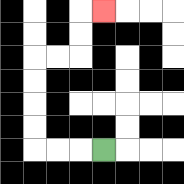{'start': '[4, 6]', 'end': '[4, 0]', 'path_directions': 'L,L,L,U,U,U,U,R,R,U,U,R', 'path_coordinates': '[[4, 6], [3, 6], [2, 6], [1, 6], [1, 5], [1, 4], [1, 3], [1, 2], [2, 2], [3, 2], [3, 1], [3, 0], [4, 0]]'}